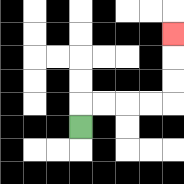{'start': '[3, 5]', 'end': '[7, 1]', 'path_directions': 'U,R,R,R,R,U,U,U', 'path_coordinates': '[[3, 5], [3, 4], [4, 4], [5, 4], [6, 4], [7, 4], [7, 3], [7, 2], [7, 1]]'}